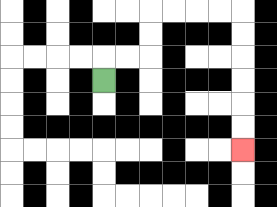{'start': '[4, 3]', 'end': '[10, 6]', 'path_directions': 'U,R,R,U,U,R,R,R,R,D,D,D,D,D,D', 'path_coordinates': '[[4, 3], [4, 2], [5, 2], [6, 2], [6, 1], [6, 0], [7, 0], [8, 0], [9, 0], [10, 0], [10, 1], [10, 2], [10, 3], [10, 4], [10, 5], [10, 6]]'}